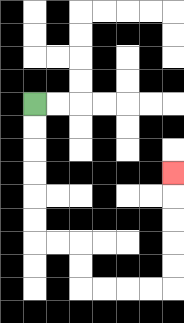{'start': '[1, 4]', 'end': '[7, 7]', 'path_directions': 'D,D,D,D,D,D,R,R,D,D,R,R,R,R,U,U,U,U,U', 'path_coordinates': '[[1, 4], [1, 5], [1, 6], [1, 7], [1, 8], [1, 9], [1, 10], [2, 10], [3, 10], [3, 11], [3, 12], [4, 12], [5, 12], [6, 12], [7, 12], [7, 11], [7, 10], [7, 9], [7, 8], [7, 7]]'}